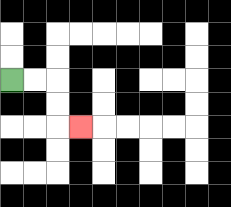{'start': '[0, 3]', 'end': '[3, 5]', 'path_directions': 'R,R,D,D,R', 'path_coordinates': '[[0, 3], [1, 3], [2, 3], [2, 4], [2, 5], [3, 5]]'}